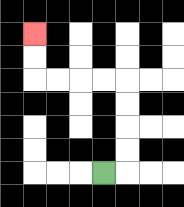{'start': '[4, 7]', 'end': '[1, 1]', 'path_directions': 'R,U,U,U,U,L,L,L,L,U,U', 'path_coordinates': '[[4, 7], [5, 7], [5, 6], [5, 5], [5, 4], [5, 3], [4, 3], [3, 3], [2, 3], [1, 3], [1, 2], [1, 1]]'}